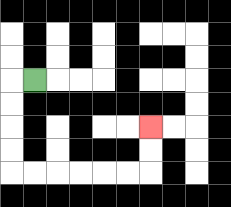{'start': '[1, 3]', 'end': '[6, 5]', 'path_directions': 'L,D,D,D,D,R,R,R,R,R,R,U,U', 'path_coordinates': '[[1, 3], [0, 3], [0, 4], [0, 5], [0, 6], [0, 7], [1, 7], [2, 7], [3, 7], [4, 7], [5, 7], [6, 7], [6, 6], [6, 5]]'}